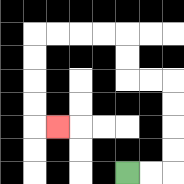{'start': '[5, 7]', 'end': '[2, 5]', 'path_directions': 'R,R,U,U,U,U,L,L,U,U,L,L,L,L,D,D,D,D,R', 'path_coordinates': '[[5, 7], [6, 7], [7, 7], [7, 6], [7, 5], [7, 4], [7, 3], [6, 3], [5, 3], [5, 2], [5, 1], [4, 1], [3, 1], [2, 1], [1, 1], [1, 2], [1, 3], [1, 4], [1, 5], [2, 5]]'}